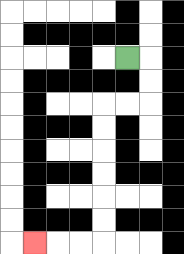{'start': '[5, 2]', 'end': '[1, 10]', 'path_directions': 'R,D,D,L,L,D,D,D,D,D,D,L,L,L', 'path_coordinates': '[[5, 2], [6, 2], [6, 3], [6, 4], [5, 4], [4, 4], [4, 5], [4, 6], [4, 7], [4, 8], [4, 9], [4, 10], [3, 10], [2, 10], [1, 10]]'}